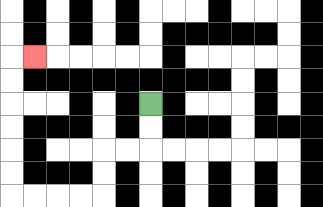{'start': '[6, 4]', 'end': '[1, 2]', 'path_directions': 'D,D,L,L,D,D,L,L,L,L,U,U,U,U,U,U,R', 'path_coordinates': '[[6, 4], [6, 5], [6, 6], [5, 6], [4, 6], [4, 7], [4, 8], [3, 8], [2, 8], [1, 8], [0, 8], [0, 7], [0, 6], [0, 5], [0, 4], [0, 3], [0, 2], [1, 2]]'}